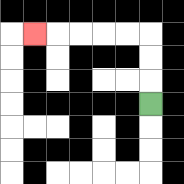{'start': '[6, 4]', 'end': '[1, 1]', 'path_directions': 'U,U,U,L,L,L,L,L', 'path_coordinates': '[[6, 4], [6, 3], [6, 2], [6, 1], [5, 1], [4, 1], [3, 1], [2, 1], [1, 1]]'}